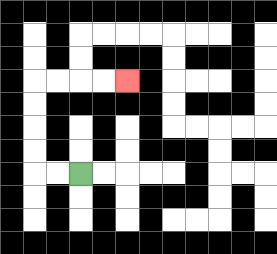{'start': '[3, 7]', 'end': '[5, 3]', 'path_directions': 'L,L,U,U,U,U,R,R,R,R', 'path_coordinates': '[[3, 7], [2, 7], [1, 7], [1, 6], [1, 5], [1, 4], [1, 3], [2, 3], [3, 3], [4, 3], [5, 3]]'}